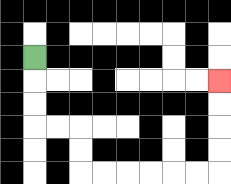{'start': '[1, 2]', 'end': '[9, 3]', 'path_directions': 'D,D,D,R,R,D,D,R,R,R,R,R,R,U,U,U,U', 'path_coordinates': '[[1, 2], [1, 3], [1, 4], [1, 5], [2, 5], [3, 5], [3, 6], [3, 7], [4, 7], [5, 7], [6, 7], [7, 7], [8, 7], [9, 7], [9, 6], [9, 5], [9, 4], [9, 3]]'}